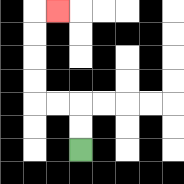{'start': '[3, 6]', 'end': '[2, 0]', 'path_directions': 'U,U,L,L,U,U,U,U,R', 'path_coordinates': '[[3, 6], [3, 5], [3, 4], [2, 4], [1, 4], [1, 3], [1, 2], [1, 1], [1, 0], [2, 0]]'}